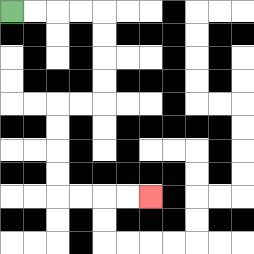{'start': '[0, 0]', 'end': '[6, 8]', 'path_directions': 'R,R,R,R,D,D,D,D,L,L,D,D,D,D,R,R,R,R', 'path_coordinates': '[[0, 0], [1, 0], [2, 0], [3, 0], [4, 0], [4, 1], [4, 2], [4, 3], [4, 4], [3, 4], [2, 4], [2, 5], [2, 6], [2, 7], [2, 8], [3, 8], [4, 8], [5, 8], [6, 8]]'}